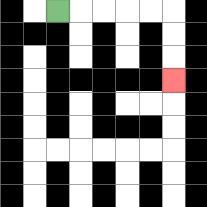{'start': '[2, 0]', 'end': '[7, 3]', 'path_directions': 'R,R,R,R,R,D,D,D', 'path_coordinates': '[[2, 0], [3, 0], [4, 0], [5, 0], [6, 0], [7, 0], [7, 1], [7, 2], [7, 3]]'}